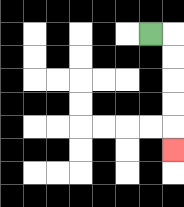{'start': '[6, 1]', 'end': '[7, 6]', 'path_directions': 'R,D,D,D,D,D', 'path_coordinates': '[[6, 1], [7, 1], [7, 2], [7, 3], [7, 4], [7, 5], [7, 6]]'}